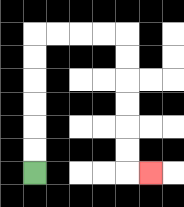{'start': '[1, 7]', 'end': '[6, 7]', 'path_directions': 'U,U,U,U,U,U,R,R,R,R,D,D,D,D,D,D,R', 'path_coordinates': '[[1, 7], [1, 6], [1, 5], [1, 4], [1, 3], [1, 2], [1, 1], [2, 1], [3, 1], [4, 1], [5, 1], [5, 2], [5, 3], [5, 4], [5, 5], [5, 6], [5, 7], [6, 7]]'}